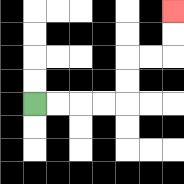{'start': '[1, 4]', 'end': '[7, 0]', 'path_directions': 'R,R,R,R,U,U,R,R,U,U', 'path_coordinates': '[[1, 4], [2, 4], [3, 4], [4, 4], [5, 4], [5, 3], [5, 2], [6, 2], [7, 2], [7, 1], [7, 0]]'}